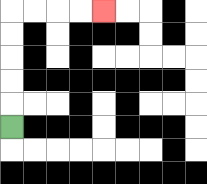{'start': '[0, 5]', 'end': '[4, 0]', 'path_directions': 'U,U,U,U,U,R,R,R,R', 'path_coordinates': '[[0, 5], [0, 4], [0, 3], [0, 2], [0, 1], [0, 0], [1, 0], [2, 0], [3, 0], [4, 0]]'}